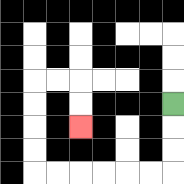{'start': '[7, 4]', 'end': '[3, 5]', 'path_directions': 'D,D,D,L,L,L,L,L,L,U,U,U,U,R,R,D,D', 'path_coordinates': '[[7, 4], [7, 5], [7, 6], [7, 7], [6, 7], [5, 7], [4, 7], [3, 7], [2, 7], [1, 7], [1, 6], [1, 5], [1, 4], [1, 3], [2, 3], [3, 3], [3, 4], [3, 5]]'}